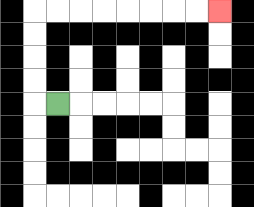{'start': '[2, 4]', 'end': '[9, 0]', 'path_directions': 'L,U,U,U,U,R,R,R,R,R,R,R,R', 'path_coordinates': '[[2, 4], [1, 4], [1, 3], [1, 2], [1, 1], [1, 0], [2, 0], [3, 0], [4, 0], [5, 0], [6, 0], [7, 0], [8, 0], [9, 0]]'}